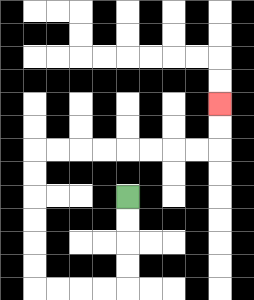{'start': '[5, 8]', 'end': '[9, 4]', 'path_directions': 'D,D,D,D,L,L,L,L,U,U,U,U,U,U,R,R,R,R,R,R,R,R,U,U', 'path_coordinates': '[[5, 8], [5, 9], [5, 10], [5, 11], [5, 12], [4, 12], [3, 12], [2, 12], [1, 12], [1, 11], [1, 10], [1, 9], [1, 8], [1, 7], [1, 6], [2, 6], [3, 6], [4, 6], [5, 6], [6, 6], [7, 6], [8, 6], [9, 6], [9, 5], [9, 4]]'}